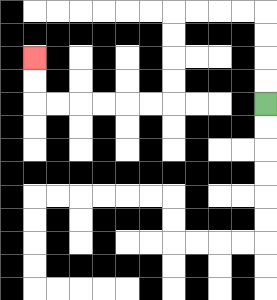{'start': '[11, 4]', 'end': '[1, 2]', 'path_directions': 'U,U,U,U,L,L,L,L,D,D,D,D,L,L,L,L,L,L,U,U', 'path_coordinates': '[[11, 4], [11, 3], [11, 2], [11, 1], [11, 0], [10, 0], [9, 0], [8, 0], [7, 0], [7, 1], [7, 2], [7, 3], [7, 4], [6, 4], [5, 4], [4, 4], [3, 4], [2, 4], [1, 4], [1, 3], [1, 2]]'}